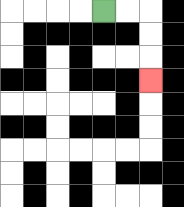{'start': '[4, 0]', 'end': '[6, 3]', 'path_directions': 'R,R,D,D,D', 'path_coordinates': '[[4, 0], [5, 0], [6, 0], [6, 1], [6, 2], [6, 3]]'}